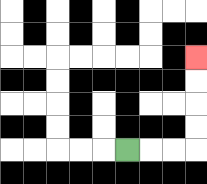{'start': '[5, 6]', 'end': '[8, 2]', 'path_directions': 'R,R,R,U,U,U,U', 'path_coordinates': '[[5, 6], [6, 6], [7, 6], [8, 6], [8, 5], [8, 4], [8, 3], [8, 2]]'}